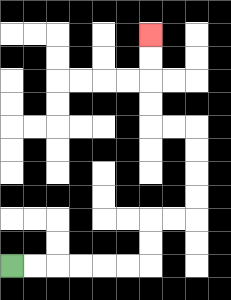{'start': '[0, 11]', 'end': '[6, 1]', 'path_directions': 'R,R,R,R,R,R,U,U,R,R,U,U,U,U,L,L,U,U,U,U', 'path_coordinates': '[[0, 11], [1, 11], [2, 11], [3, 11], [4, 11], [5, 11], [6, 11], [6, 10], [6, 9], [7, 9], [8, 9], [8, 8], [8, 7], [8, 6], [8, 5], [7, 5], [6, 5], [6, 4], [6, 3], [6, 2], [6, 1]]'}